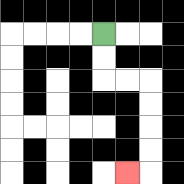{'start': '[4, 1]', 'end': '[5, 7]', 'path_directions': 'D,D,R,R,D,D,D,D,L', 'path_coordinates': '[[4, 1], [4, 2], [4, 3], [5, 3], [6, 3], [6, 4], [6, 5], [6, 6], [6, 7], [5, 7]]'}